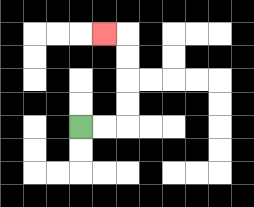{'start': '[3, 5]', 'end': '[4, 1]', 'path_directions': 'R,R,U,U,U,U,L', 'path_coordinates': '[[3, 5], [4, 5], [5, 5], [5, 4], [5, 3], [5, 2], [5, 1], [4, 1]]'}